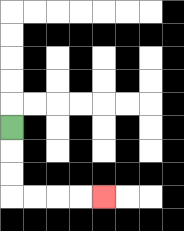{'start': '[0, 5]', 'end': '[4, 8]', 'path_directions': 'D,D,D,R,R,R,R', 'path_coordinates': '[[0, 5], [0, 6], [0, 7], [0, 8], [1, 8], [2, 8], [3, 8], [4, 8]]'}